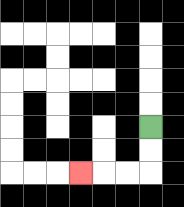{'start': '[6, 5]', 'end': '[3, 7]', 'path_directions': 'D,D,L,L,L', 'path_coordinates': '[[6, 5], [6, 6], [6, 7], [5, 7], [4, 7], [3, 7]]'}